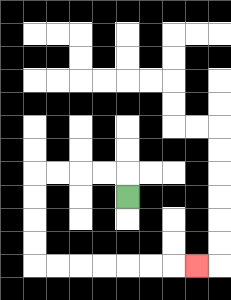{'start': '[5, 8]', 'end': '[8, 11]', 'path_directions': 'U,L,L,L,L,D,D,D,D,R,R,R,R,R,R,R', 'path_coordinates': '[[5, 8], [5, 7], [4, 7], [3, 7], [2, 7], [1, 7], [1, 8], [1, 9], [1, 10], [1, 11], [2, 11], [3, 11], [4, 11], [5, 11], [6, 11], [7, 11], [8, 11]]'}